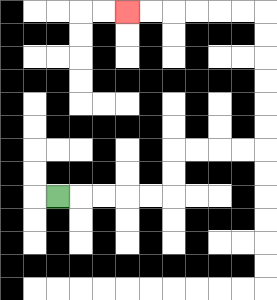{'start': '[2, 8]', 'end': '[5, 0]', 'path_directions': 'R,R,R,R,R,U,U,R,R,R,R,U,U,U,U,U,U,L,L,L,L,L,L', 'path_coordinates': '[[2, 8], [3, 8], [4, 8], [5, 8], [6, 8], [7, 8], [7, 7], [7, 6], [8, 6], [9, 6], [10, 6], [11, 6], [11, 5], [11, 4], [11, 3], [11, 2], [11, 1], [11, 0], [10, 0], [9, 0], [8, 0], [7, 0], [6, 0], [5, 0]]'}